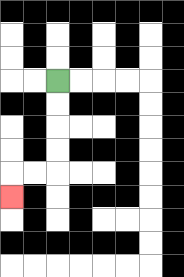{'start': '[2, 3]', 'end': '[0, 8]', 'path_directions': 'D,D,D,D,L,L,D', 'path_coordinates': '[[2, 3], [2, 4], [2, 5], [2, 6], [2, 7], [1, 7], [0, 7], [0, 8]]'}